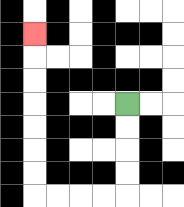{'start': '[5, 4]', 'end': '[1, 1]', 'path_directions': 'D,D,D,D,L,L,L,L,U,U,U,U,U,U,U', 'path_coordinates': '[[5, 4], [5, 5], [5, 6], [5, 7], [5, 8], [4, 8], [3, 8], [2, 8], [1, 8], [1, 7], [1, 6], [1, 5], [1, 4], [1, 3], [1, 2], [1, 1]]'}